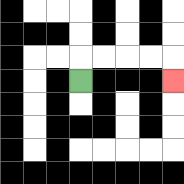{'start': '[3, 3]', 'end': '[7, 3]', 'path_directions': 'U,R,R,R,R,D', 'path_coordinates': '[[3, 3], [3, 2], [4, 2], [5, 2], [6, 2], [7, 2], [7, 3]]'}